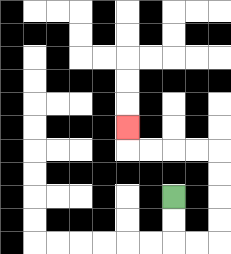{'start': '[7, 8]', 'end': '[5, 5]', 'path_directions': 'D,D,R,R,U,U,U,U,L,L,L,L,U', 'path_coordinates': '[[7, 8], [7, 9], [7, 10], [8, 10], [9, 10], [9, 9], [9, 8], [9, 7], [9, 6], [8, 6], [7, 6], [6, 6], [5, 6], [5, 5]]'}